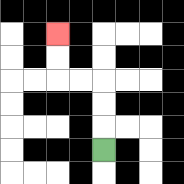{'start': '[4, 6]', 'end': '[2, 1]', 'path_directions': 'U,U,U,L,L,U,U', 'path_coordinates': '[[4, 6], [4, 5], [4, 4], [4, 3], [3, 3], [2, 3], [2, 2], [2, 1]]'}